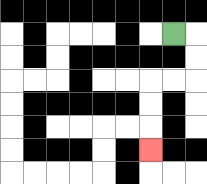{'start': '[7, 1]', 'end': '[6, 6]', 'path_directions': 'R,D,D,L,L,D,D,D', 'path_coordinates': '[[7, 1], [8, 1], [8, 2], [8, 3], [7, 3], [6, 3], [6, 4], [6, 5], [6, 6]]'}